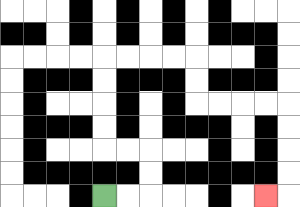{'start': '[4, 8]', 'end': '[11, 8]', 'path_directions': 'R,R,U,U,L,L,U,U,U,U,R,R,R,R,D,D,R,R,R,R,D,D,D,D,L', 'path_coordinates': '[[4, 8], [5, 8], [6, 8], [6, 7], [6, 6], [5, 6], [4, 6], [4, 5], [4, 4], [4, 3], [4, 2], [5, 2], [6, 2], [7, 2], [8, 2], [8, 3], [8, 4], [9, 4], [10, 4], [11, 4], [12, 4], [12, 5], [12, 6], [12, 7], [12, 8], [11, 8]]'}